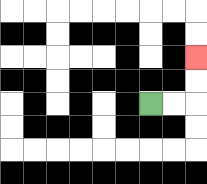{'start': '[6, 4]', 'end': '[8, 2]', 'path_directions': 'R,R,U,U', 'path_coordinates': '[[6, 4], [7, 4], [8, 4], [8, 3], [8, 2]]'}